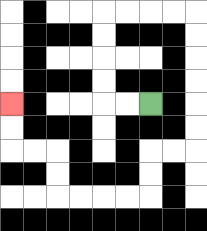{'start': '[6, 4]', 'end': '[0, 4]', 'path_directions': 'L,L,U,U,U,U,R,R,R,R,D,D,D,D,D,D,L,L,D,D,L,L,L,L,U,U,L,L,U,U', 'path_coordinates': '[[6, 4], [5, 4], [4, 4], [4, 3], [4, 2], [4, 1], [4, 0], [5, 0], [6, 0], [7, 0], [8, 0], [8, 1], [8, 2], [8, 3], [8, 4], [8, 5], [8, 6], [7, 6], [6, 6], [6, 7], [6, 8], [5, 8], [4, 8], [3, 8], [2, 8], [2, 7], [2, 6], [1, 6], [0, 6], [0, 5], [0, 4]]'}